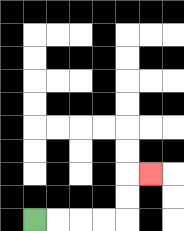{'start': '[1, 9]', 'end': '[6, 7]', 'path_directions': 'R,R,R,R,U,U,R', 'path_coordinates': '[[1, 9], [2, 9], [3, 9], [4, 9], [5, 9], [5, 8], [5, 7], [6, 7]]'}